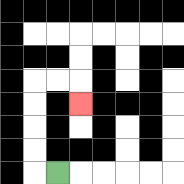{'start': '[2, 7]', 'end': '[3, 4]', 'path_directions': 'L,U,U,U,U,R,R,D', 'path_coordinates': '[[2, 7], [1, 7], [1, 6], [1, 5], [1, 4], [1, 3], [2, 3], [3, 3], [3, 4]]'}